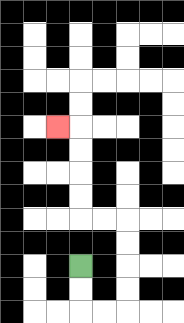{'start': '[3, 11]', 'end': '[2, 5]', 'path_directions': 'D,D,R,R,U,U,U,U,L,L,U,U,U,U,L', 'path_coordinates': '[[3, 11], [3, 12], [3, 13], [4, 13], [5, 13], [5, 12], [5, 11], [5, 10], [5, 9], [4, 9], [3, 9], [3, 8], [3, 7], [3, 6], [3, 5], [2, 5]]'}